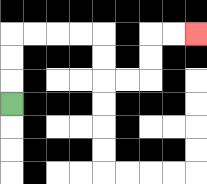{'start': '[0, 4]', 'end': '[8, 1]', 'path_directions': 'U,U,U,R,R,R,R,D,D,R,R,U,U,R,R', 'path_coordinates': '[[0, 4], [0, 3], [0, 2], [0, 1], [1, 1], [2, 1], [3, 1], [4, 1], [4, 2], [4, 3], [5, 3], [6, 3], [6, 2], [6, 1], [7, 1], [8, 1]]'}